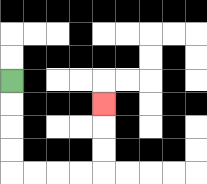{'start': '[0, 3]', 'end': '[4, 4]', 'path_directions': 'D,D,D,D,R,R,R,R,U,U,U', 'path_coordinates': '[[0, 3], [0, 4], [0, 5], [0, 6], [0, 7], [1, 7], [2, 7], [3, 7], [4, 7], [4, 6], [4, 5], [4, 4]]'}